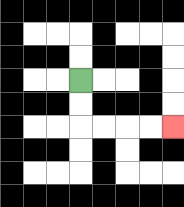{'start': '[3, 3]', 'end': '[7, 5]', 'path_directions': 'D,D,R,R,R,R', 'path_coordinates': '[[3, 3], [3, 4], [3, 5], [4, 5], [5, 5], [6, 5], [7, 5]]'}